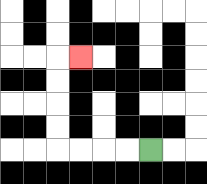{'start': '[6, 6]', 'end': '[3, 2]', 'path_directions': 'L,L,L,L,U,U,U,U,R', 'path_coordinates': '[[6, 6], [5, 6], [4, 6], [3, 6], [2, 6], [2, 5], [2, 4], [2, 3], [2, 2], [3, 2]]'}